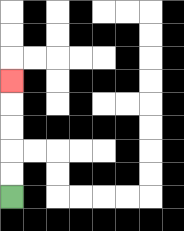{'start': '[0, 8]', 'end': '[0, 3]', 'path_directions': 'U,U,U,U,U', 'path_coordinates': '[[0, 8], [0, 7], [0, 6], [0, 5], [0, 4], [0, 3]]'}